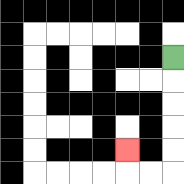{'start': '[7, 2]', 'end': '[5, 6]', 'path_directions': 'D,D,D,D,D,L,L,U', 'path_coordinates': '[[7, 2], [7, 3], [7, 4], [7, 5], [7, 6], [7, 7], [6, 7], [5, 7], [5, 6]]'}